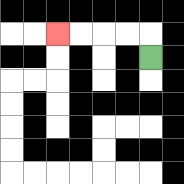{'start': '[6, 2]', 'end': '[2, 1]', 'path_directions': 'U,L,L,L,L', 'path_coordinates': '[[6, 2], [6, 1], [5, 1], [4, 1], [3, 1], [2, 1]]'}